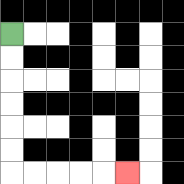{'start': '[0, 1]', 'end': '[5, 7]', 'path_directions': 'D,D,D,D,D,D,R,R,R,R,R', 'path_coordinates': '[[0, 1], [0, 2], [0, 3], [0, 4], [0, 5], [0, 6], [0, 7], [1, 7], [2, 7], [3, 7], [4, 7], [5, 7]]'}